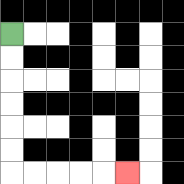{'start': '[0, 1]', 'end': '[5, 7]', 'path_directions': 'D,D,D,D,D,D,R,R,R,R,R', 'path_coordinates': '[[0, 1], [0, 2], [0, 3], [0, 4], [0, 5], [0, 6], [0, 7], [1, 7], [2, 7], [3, 7], [4, 7], [5, 7]]'}